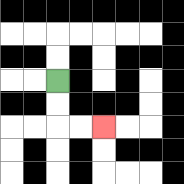{'start': '[2, 3]', 'end': '[4, 5]', 'path_directions': 'D,D,R,R', 'path_coordinates': '[[2, 3], [2, 4], [2, 5], [3, 5], [4, 5]]'}